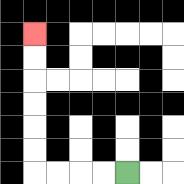{'start': '[5, 7]', 'end': '[1, 1]', 'path_directions': 'L,L,L,L,U,U,U,U,U,U', 'path_coordinates': '[[5, 7], [4, 7], [3, 7], [2, 7], [1, 7], [1, 6], [1, 5], [1, 4], [1, 3], [1, 2], [1, 1]]'}